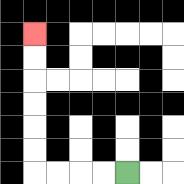{'start': '[5, 7]', 'end': '[1, 1]', 'path_directions': 'L,L,L,L,U,U,U,U,U,U', 'path_coordinates': '[[5, 7], [4, 7], [3, 7], [2, 7], [1, 7], [1, 6], [1, 5], [1, 4], [1, 3], [1, 2], [1, 1]]'}